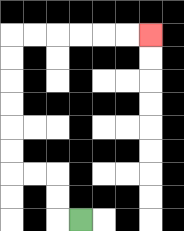{'start': '[3, 9]', 'end': '[6, 1]', 'path_directions': 'L,U,U,L,L,U,U,U,U,U,U,R,R,R,R,R,R', 'path_coordinates': '[[3, 9], [2, 9], [2, 8], [2, 7], [1, 7], [0, 7], [0, 6], [0, 5], [0, 4], [0, 3], [0, 2], [0, 1], [1, 1], [2, 1], [3, 1], [4, 1], [5, 1], [6, 1]]'}